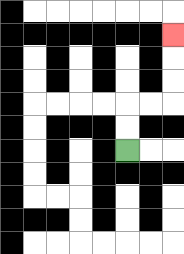{'start': '[5, 6]', 'end': '[7, 1]', 'path_directions': 'U,U,R,R,U,U,U', 'path_coordinates': '[[5, 6], [5, 5], [5, 4], [6, 4], [7, 4], [7, 3], [7, 2], [7, 1]]'}